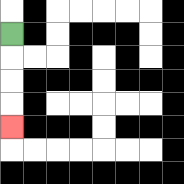{'start': '[0, 1]', 'end': '[0, 5]', 'path_directions': 'D,D,D,D', 'path_coordinates': '[[0, 1], [0, 2], [0, 3], [0, 4], [0, 5]]'}